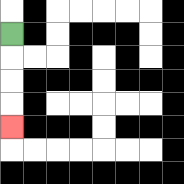{'start': '[0, 1]', 'end': '[0, 5]', 'path_directions': 'D,D,D,D', 'path_coordinates': '[[0, 1], [0, 2], [0, 3], [0, 4], [0, 5]]'}